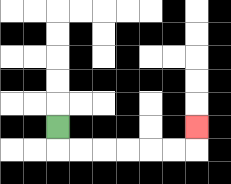{'start': '[2, 5]', 'end': '[8, 5]', 'path_directions': 'D,R,R,R,R,R,R,U', 'path_coordinates': '[[2, 5], [2, 6], [3, 6], [4, 6], [5, 6], [6, 6], [7, 6], [8, 6], [8, 5]]'}